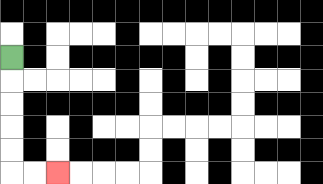{'start': '[0, 2]', 'end': '[2, 7]', 'path_directions': 'D,D,D,D,D,R,R', 'path_coordinates': '[[0, 2], [0, 3], [0, 4], [0, 5], [0, 6], [0, 7], [1, 7], [2, 7]]'}